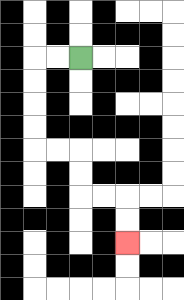{'start': '[3, 2]', 'end': '[5, 10]', 'path_directions': 'L,L,D,D,D,D,R,R,D,D,R,R,D,D', 'path_coordinates': '[[3, 2], [2, 2], [1, 2], [1, 3], [1, 4], [1, 5], [1, 6], [2, 6], [3, 6], [3, 7], [3, 8], [4, 8], [5, 8], [5, 9], [5, 10]]'}